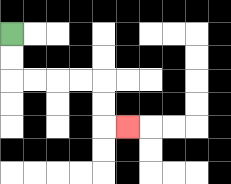{'start': '[0, 1]', 'end': '[5, 5]', 'path_directions': 'D,D,R,R,R,R,D,D,R', 'path_coordinates': '[[0, 1], [0, 2], [0, 3], [1, 3], [2, 3], [3, 3], [4, 3], [4, 4], [4, 5], [5, 5]]'}